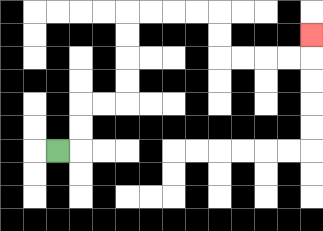{'start': '[2, 6]', 'end': '[13, 1]', 'path_directions': 'R,U,U,R,R,U,U,U,U,R,R,R,R,D,D,R,R,R,R,U', 'path_coordinates': '[[2, 6], [3, 6], [3, 5], [3, 4], [4, 4], [5, 4], [5, 3], [5, 2], [5, 1], [5, 0], [6, 0], [7, 0], [8, 0], [9, 0], [9, 1], [9, 2], [10, 2], [11, 2], [12, 2], [13, 2], [13, 1]]'}